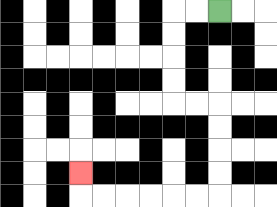{'start': '[9, 0]', 'end': '[3, 7]', 'path_directions': 'L,L,D,D,D,D,R,R,D,D,D,D,L,L,L,L,L,L,U', 'path_coordinates': '[[9, 0], [8, 0], [7, 0], [7, 1], [7, 2], [7, 3], [7, 4], [8, 4], [9, 4], [9, 5], [9, 6], [9, 7], [9, 8], [8, 8], [7, 8], [6, 8], [5, 8], [4, 8], [3, 8], [3, 7]]'}